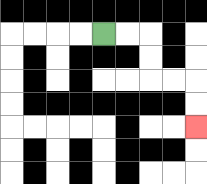{'start': '[4, 1]', 'end': '[8, 5]', 'path_directions': 'R,R,D,D,R,R,D,D', 'path_coordinates': '[[4, 1], [5, 1], [6, 1], [6, 2], [6, 3], [7, 3], [8, 3], [8, 4], [8, 5]]'}